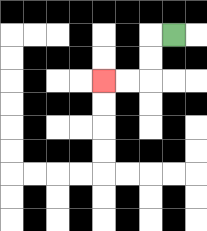{'start': '[7, 1]', 'end': '[4, 3]', 'path_directions': 'L,D,D,L,L', 'path_coordinates': '[[7, 1], [6, 1], [6, 2], [6, 3], [5, 3], [4, 3]]'}